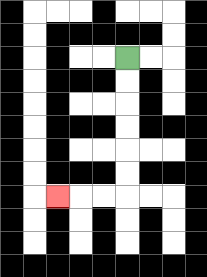{'start': '[5, 2]', 'end': '[2, 8]', 'path_directions': 'D,D,D,D,D,D,L,L,L', 'path_coordinates': '[[5, 2], [5, 3], [5, 4], [5, 5], [5, 6], [5, 7], [5, 8], [4, 8], [3, 8], [2, 8]]'}